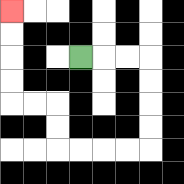{'start': '[3, 2]', 'end': '[0, 0]', 'path_directions': 'R,R,R,D,D,D,D,L,L,L,L,U,U,L,L,U,U,U,U', 'path_coordinates': '[[3, 2], [4, 2], [5, 2], [6, 2], [6, 3], [6, 4], [6, 5], [6, 6], [5, 6], [4, 6], [3, 6], [2, 6], [2, 5], [2, 4], [1, 4], [0, 4], [0, 3], [0, 2], [0, 1], [0, 0]]'}